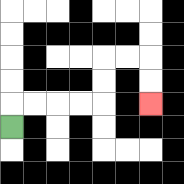{'start': '[0, 5]', 'end': '[6, 4]', 'path_directions': 'U,R,R,R,R,U,U,R,R,D,D', 'path_coordinates': '[[0, 5], [0, 4], [1, 4], [2, 4], [3, 4], [4, 4], [4, 3], [4, 2], [5, 2], [6, 2], [6, 3], [6, 4]]'}